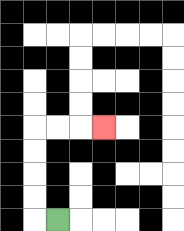{'start': '[2, 9]', 'end': '[4, 5]', 'path_directions': 'L,U,U,U,U,R,R,R', 'path_coordinates': '[[2, 9], [1, 9], [1, 8], [1, 7], [1, 6], [1, 5], [2, 5], [3, 5], [4, 5]]'}